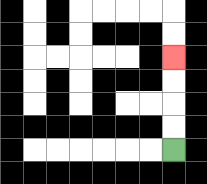{'start': '[7, 6]', 'end': '[7, 2]', 'path_directions': 'U,U,U,U', 'path_coordinates': '[[7, 6], [7, 5], [7, 4], [7, 3], [7, 2]]'}